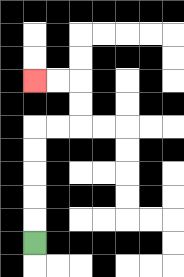{'start': '[1, 10]', 'end': '[1, 3]', 'path_directions': 'U,U,U,U,U,R,R,U,U,L,L', 'path_coordinates': '[[1, 10], [1, 9], [1, 8], [1, 7], [1, 6], [1, 5], [2, 5], [3, 5], [3, 4], [3, 3], [2, 3], [1, 3]]'}